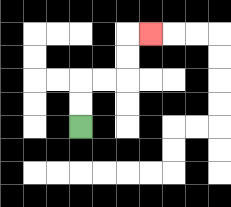{'start': '[3, 5]', 'end': '[6, 1]', 'path_directions': 'U,U,R,R,U,U,R', 'path_coordinates': '[[3, 5], [3, 4], [3, 3], [4, 3], [5, 3], [5, 2], [5, 1], [6, 1]]'}